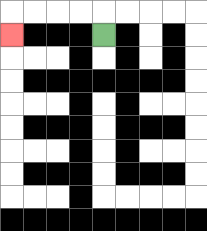{'start': '[4, 1]', 'end': '[0, 1]', 'path_directions': 'U,L,L,L,L,D', 'path_coordinates': '[[4, 1], [4, 0], [3, 0], [2, 0], [1, 0], [0, 0], [0, 1]]'}